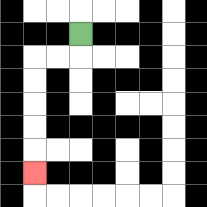{'start': '[3, 1]', 'end': '[1, 7]', 'path_directions': 'D,L,L,D,D,D,D,D', 'path_coordinates': '[[3, 1], [3, 2], [2, 2], [1, 2], [1, 3], [1, 4], [1, 5], [1, 6], [1, 7]]'}